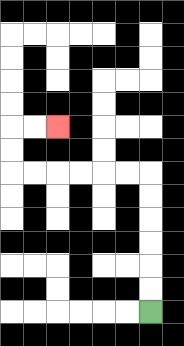{'start': '[6, 13]', 'end': '[2, 5]', 'path_directions': 'U,U,U,U,U,U,L,L,L,L,L,L,U,U,R,R', 'path_coordinates': '[[6, 13], [6, 12], [6, 11], [6, 10], [6, 9], [6, 8], [6, 7], [5, 7], [4, 7], [3, 7], [2, 7], [1, 7], [0, 7], [0, 6], [0, 5], [1, 5], [2, 5]]'}